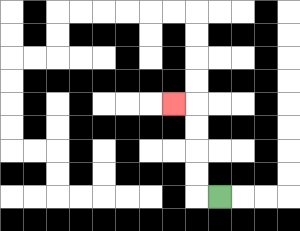{'start': '[9, 8]', 'end': '[7, 4]', 'path_directions': 'L,U,U,U,U,L', 'path_coordinates': '[[9, 8], [8, 8], [8, 7], [8, 6], [8, 5], [8, 4], [7, 4]]'}